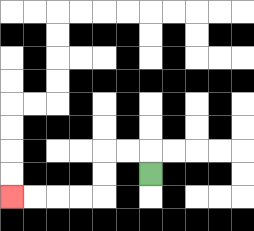{'start': '[6, 7]', 'end': '[0, 8]', 'path_directions': 'U,L,L,D,D,L,L,L,L', 'path_coordinates': '[[6, 7], [6, 6], [5, 6], [4, 6], [4, 7], [4, 8], [3, 8], [2, 8], [1, 8], [0, 8]]'}